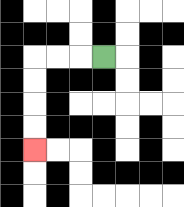{'start': '[4, 2]', 'end': '[1, 6]', 'path_directions': 'L,L,L,D,D,D,D', 'path_coordinates': '[[4, 2], [3, 2], [2, 2], [1, 2], [1, 3], [1, 4], [1, 5], [1, 6]]'}